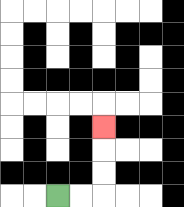{'start': '[2, 8]', 'end': '[4, 5]', 'path_directions': 'R,R,U,U,U', 'path_coordinates': '[[2, 8], [3, 8], [4, 8], [4, 7], [4, 6], [4, 5]]'}